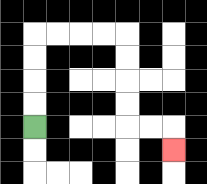{'start': '[1, 5]', 'end': '[7, 6]', 'path_directions': 'U,U,U,U,R,R,R,R,D,D,D,D,R,R,D', 'path_coordinates': '[[1, 5], [1, 4], [1, 3], [1, 2], [1, 1], [2, 1], [3, 1], [4, 1], [5, 1], [5, 2], [5, 3], [5, 4], [5, 5], [6, 5], [7, 5], [7, 6]]'}